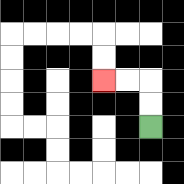{'start': '[6, 5]', 'end': '[4, 3]', 'path_directions': 'U,U,L,L', 'path_coordinates': '[[6, 5], [6, 4], [6, 3], [5, 3], [4, 3]]'}